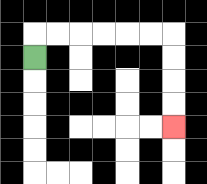{'start': '[1, 2]', 'end': '[7, 5]', 'path_directions': 'U,R,R,R,R,R,R,D,D,D,D', 'path_coordinates': '[[1, 2], [1, 1], [2, 1], [3, 1], [4, 1], [5, 1], [6, 1], [7, 1], [7, 2], [7, 3], [7, 4], [7, 5]]'}